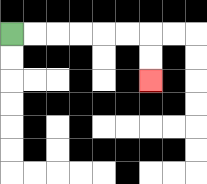{'start': '[0, 1]', 'end': '[6, 3]', 'path_directions': 'R,R,R,R,R,R,D,D', 'path_coordinates': '[[0, 1], [1, 1], [2, 1], [3, 1], [4, 1], [5, 1], [6, 1], [6, 2], [6, 3]]'}